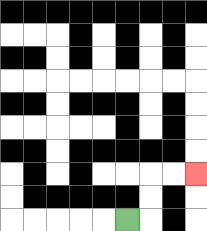{'start': '[5, 9]', 'end': '[8, 7]', 'path_directions': 'R,U,U,R,R', 'path_coordinates': '[[5, 9], [6, 9], [6, 8], [6, 7], [7, 7], [8, 7]]'}